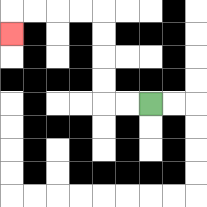{'start': '[6, 4]', 'end': '[0, 1]', 'path_directions': 'L,L,U,U,U,U,L,L,L,L,D', 'path_coordinates': '[[6, 4], [5, 4], [4, 4], [4, 3], [4, 2], [4, 1], [4, 0], [3, 0], [2, 0], [1, 0], [0, 0], [0, 1]]'}